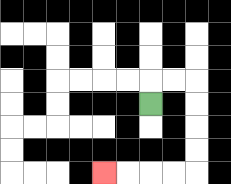{'start': '[6, 4]', 'end': '[4, 7]', 'path_directions': 'U,R,R,D,D,D,D,L,L,L,L', 'path_coordinates': '[[6, 4], [6, 3], [7, 3], [8, 3], [8, 4], [8, 5], [8, 6], [8, 7], [7, 7], [6, 7], [5, 7], [4, 7]]'}